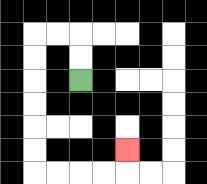{'start': '[3, 3]', 'end': '[5, 6]', 'path_directions': 'U,U,L,L,D,D,D,D,D,D,R,R,R,R,U', 'path_coordinates': '[[3, 3], [3, 2], [3, 1], [2, 1], [1, 1], [1, 2], [1, 3], [1, 4], [1, 5], [1, 6], [1, 7], [2, 7], [3, 7], [4, 7], [5, 7], [5, 6]]'}